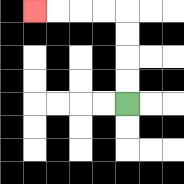{'start': '[5, 4]', 'end': '[1, 0]', 'path_directions': 'U,U,U,U,L,L,L,L', 'path_coordinates': '[[5, 4], [5, 3], [5, 2], [5, 1], [5, 0], [4, 0], [3, 0], [2, 0], [1, 0]]'}